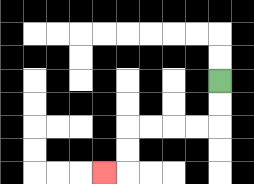{'start': '[9, 3]', 'end': '[4, 7]', 'path_directions': 'D,D,L,L,L,L,D,D,L', 'path_coordinates': '[[9, 3], [9, 4], [9, 5], [8, 5], [7, 5], [6, 5], [5, 5], [5, 6], [5, 7], [4, 7]]'}